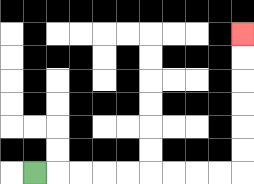{'start': '[1, 7]', 'end': '[10, 1]', 'path_directions': 'R,R,R,R,R,R,R,R,R,U,U,U,U,U,U', 'path_coordinates': '[[1, 7], [2, 7], [3, 7], [4, 7], [5, 7], [6, 7], [7, 7], [8, 7], [9, 7], [10, 7], [10, 6], [10, 5], [10, 4], [10, 3], [10, 2], [10, 1]]'}